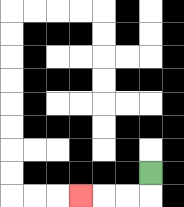{'start': '[6, 7]', 'end': '[3, 8]', 'path_directions': 'D,L,L,L', 'path_coordinates': '[[6, 7], [6, 8], [5, 8], [4, 8], [3, 8]]'}